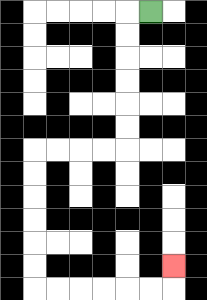{'start': '[6, 0]', 'end': '[7, 11]', 'path_directions': 'L,D,D,D,D,D,D,L,L,L,L,D,D,D,D,D,D,R,R,R,R,R,R,U', 'path_coordinates': '[[6, 0], [5, 0], [5, 1], [5, 2], [5, 3], [5, 4], [5, 5], [5, 6], [4, 6], [3, 6], [2, 6], [1, 6], [1, 7], [1, 8], [1, 9], [1, 10], [1, 11], [1, 12], [2, 12], [3, 12], [4, 12], [5, 12], [6, 12], [7, 12], [7, 11]]'}